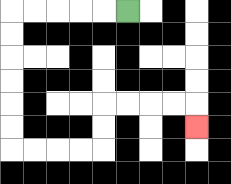{'start': '[5, 0]', 'end': '[8, 5]', 'path_directions': 'L,L,L,L,L,D,D,D,D,D,D,R,R,R,R,U,U,R,R,R,R,D', 'path_coordinates': '[[5, 0], [4, 0], [3, 0], [2, 0], [1, 0], [0, 0], [0, 1], [0, 2], [0, 3], [0, 4], [0, 5], [0, 6], [1, 6], [2, 6], [3, 6], [4, 6], [4, 5], [4, 4], [5, 4], [6, 4], [7, 4], [8, 4], [8, 5]]'}